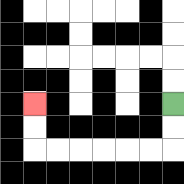{'start': '[7, 4]', 'end': '[1, 4]', 'path_directions': 'D,D,L,L,L,L,L,L,U,U', 'path_coordinates': '[[7, 4], [7, 5], [7, 6], [6, 6], [5, 6], [4, 6], [3, 6], [2, 6], [1, 6], [1, 5], [1, 4]]'}